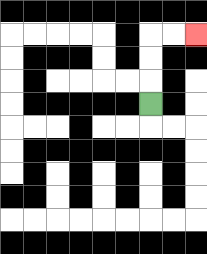{'start': '[6, 4]', 'end': '[8, 1]', 'path_directions': 'U,U,U,R,R', 'path_coordinates': '[[6, 4], [6, 3], [6, 2], [6, 1], [7, 1], [8, 1]]'}